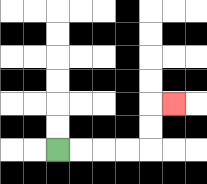{'start': '[2, 6]', 'end': '[7, 4]', 'path_directions': 'R,R,R,R,U,U,R', 'path_coordinates': '[[2, 6], [3, 6], [4, 6], [5, 6], [6, 6], [6, 5], [6, 4], [7, 4]]'}